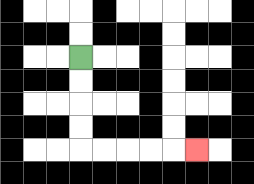{'start': '[3, 2]', 'end': '[8, 6]', 'path_directions': 'D,D,D,D,R,R,R,R,R', 'path_coordinates': '[[3, 2], [3, 3], [3, 4], [3, 5], [3, 6], [4, 6], [5, 6], [6, 6], [7, 6], [8, 6]]'}